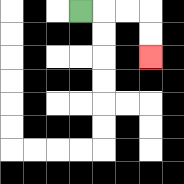{'start': '[3, 0]', 'end': '[6, 2]', 'path_directions': 'R,R,R,D,D', 'path_coordinates': '[[3, 0], [4, 0], [5, 0], [6, 0], [6, 1], [6, 2]]'}